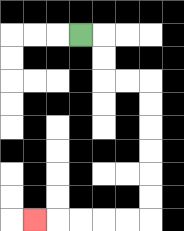{'start': '[3, 1]', 'end': '[1, 9]', 'path_directions': 'R,D,D,R,R,D,D,D,D,D,D,L,L,L,L,L', 'path_coordinates': '[[3, 1], [4, 1], [4, 2], [4, 3], [5, 3], [6, 3], [6, 4], [6, 5], [6, 6], [6, 7], [6, 8], [6, 9], [5, 9], [4, 9], [3, 9], [2, 9], [1, 9]]'}